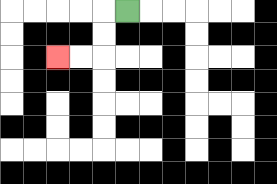{'start': '[5, 0]', 'end': '[2, 2]', 'path_directions': 'L,D,D,L,L', 'path_coordinates': '[[5, 0], [4, 0], [4, 1], [4, 2], [3, 2], [2, 2]]'}